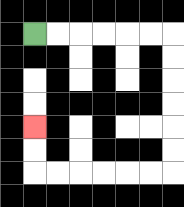{'start': '[1, 1]', 'end': '[1, 5]', 'path_directions': 'R,R,R,R,R,R,D,D,D,D,D,D,L,L,L,L,L,L,U,U', 'path_coordinates': '[[1, 1], [2, 1], [3, 1], [4, 1], [5, 1], [6, 1], [7, 1], [7, 2], [7, 3], [7, 4], [7, 5], [7, 6], [7, 7], [6, 7], [5, 7], [4, 7], [3, 7], [2, 7], [1, 7], [1, 6], [1, 5]]'}